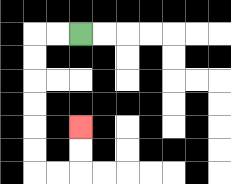{'start': '[3, 1]', 'end': '[3, 5]', 'path_directions': 'L,L,D,D,D,D,D,D,R,R,U,U', 'path_coordinates': '[[3, 1], [2, 1], [1, 1], [1, 2], [1, 3], [1, 4], [1, 5], [1, 6], [1, 7], [2, 7], [3, 7], [3, 6], [3, 5]]'}